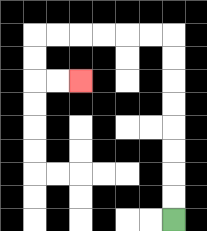{'start': '[7, 9]', 'end': '[3, 3]', 'path_directions': 'U,U,U,U,U,U,U,U,L,L,L,L,L,L,D,D,R,R', 'path_coordinates': '[[7, 9], [7, 8], [7, 7], [7, 6], [7, 5], [7, 4], [7, 3], [7, 2], [7, 1], [6, 1], [5, 1], [4, 1], [3, 1], [2, 1], [1, 1], [1, 2], [1, 3], [2, 3], [3, 3]]'}